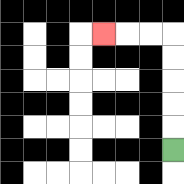{'start': '[7, 6]', 'end': '[4, 1]', 'path_directions': 'U,U,U,U,U,L,L,L', 'path_coordinates': '[[7, 6], [7, 5], [7, 4], [7, 3], [7, 2], [7, 1], [6, 1], [5, 1], [4, 1]]'}